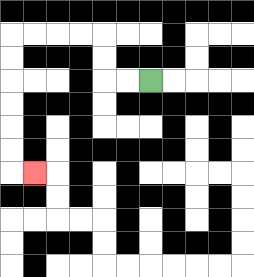{'start': '[6, 3]', 'end': '[1, 7]', 'path_directions': 'L,L,U,U,L,L,L,L,D,D,D,D,D,D,R', 'path_coordinates': '[[6, 3], [5, 3], [4, 3], [4, 2], [4, 1], [3, 1], [2, 1], [1, 1], [0, 1], [0, 2], [0, 3], [0, 4], [0, 5], [0, 6], [0, 7], [1, 7]]'}